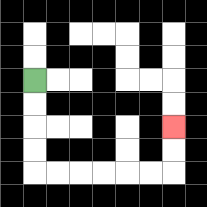{'start': '[1, 3]', 'end': '[7, 5]', 'path_directions': 'D,D,D,D,R,R,R,R,R,R,U,U', 'path_coordinates': '[[1, 3], [1, 4], [1, 5], [1, 6], [1, 7], [2, 7], [3, 7], [4, 7], [5, 7], [6, 7], [7, 7], [7, 6], [7, 5]]'}